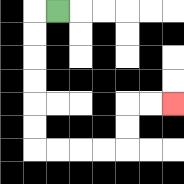{'start': '[2, 0]', 'end': '[7, 4]', 'path_directions': 'L,D,D,D,D,D,D,R,R,R,R,U,U,R,R', 'path_coordinates': '[[2, 0], [1, 0], [1, 1], [1, 2], [1, 3], [1, 4], [1, 5], [1, 6], [2, 6], [3, 6], [4, 6], [5, 6], [5, 5], [5, 4], [6, 4], [7, 4]]'}